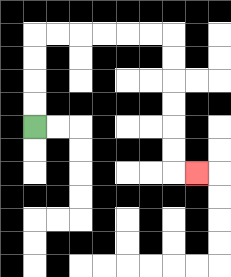{'start': '[1, 5]', 'end': '[8, 7]', 'path_directions': 'U,U,U,U,R,R,R,R,R,R,D,D,D,D,D,D,R', 'path_coordinates': '[[1, 5], [1, 4], [1, 3], [1, 2], [1, 1], [2, 1], [3, 1], [4, 1], [5, 1], [6, 1], [7, 1], [7, 2], [7, 3], [7, 4], [7, 5], [7, 6], [7, 7], [8, 7]]'}